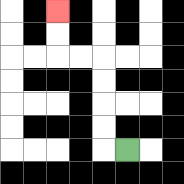{'start': '[5, 6]', 'end': '[2, 0]', 'path_directions': 'L,U,U,U,U,L,L,U,U', 'path_coordinates': '[[5, 6], [4, 6], [4, 5], [4, 4], [4, 3], [4, 2], [3, 2], [2, 2], [2, 1], [2, 0]]'}